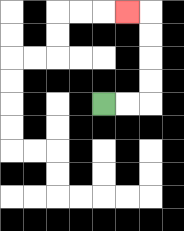{'start': '[4, 4]', 'end': '[5, 0]', 'path_directions': 'R,R,U,U,U,U,L', 'path_coordinates': '[[4, 4], [5, 4], [6, 4], [6, 3], [6, 2], [6, 1], [6, 0], [5, 0]]'}